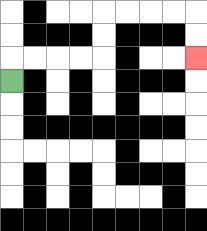{'start': '[0, 3]', 'end': '[8, 2]', 'path_directions': 'U,R,R,R,R,U,U,R,R,R,R,D,D', 'path_coordinates': '[[0, 3], [0, 2], [1, 2], [2, 2], [3, 2], [4, 2], [4, 1], [4, 0], [5, 0], [6, 0], [7, 0], [8, 0], [8, 1], [8, 2]]'}